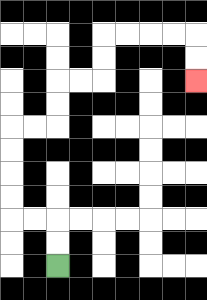{'start': '[2, 11]', 'end': '[8, 3]', 'path_directions': 'U,U,L,L,U,U,U,U,R,R,U,U,R,R,U,U,R,R,R,R,D,D', 'path_coordinates': '[[2, 11], [2, 10], [2, 9], [1, 9], [0, 9], [0, 8], [0, 7], [0, 6], [0, 5], [1, 5], [2, 5], [2, 4], [2, 3], [3, 3], [4, 3], [4, 2], [4, 1], [5, 1], [6, 1], [7, 1], [8, 1], [8, 2], [8, 3]]'}